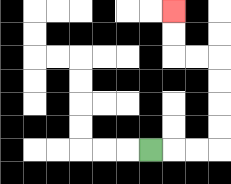{'start': '[6, 6]', 'end': '[7, 0]', 'path_directions': 'R,R,R,U,U,U,U,L,L,U,U', 'path_coordinates': '[[6, 6], [7, 6], [8, 6], [9, 6], [9, 5], [9, 4], [9, 3], [9, 2], [8, 2], [7, 2], [7, 1], [7, 0]]'}